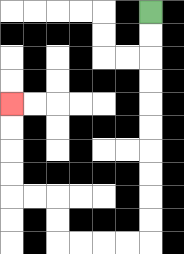{'start': '[6, 0]', 'end': '[0, 4]', 'path_directions': 'D,D,D,D,D,D,D,D,D,D,L,L,L,L,U,U,L,L,U,U,U,U', 'path_coordinates': '[[6, 0], [6, 1], [6, 2], [6, 3], [6, 4], [6, 5], [6, 6], [6, 7], [6, 8], [6, 9], [6, 10], [5, 10], [4, 10], [3, 10], [2, 10], [2, 9], [2, 8], [1, 8], [0, 8], [0, 7], [0, 6], [0, 5], [0, 4]]'}